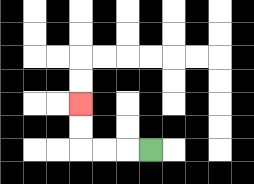{'start': '[6, 6]', 'end': '[3, 4]', 'path_directions': 'L,L,L,U,U', 'path_coordinates': '[[6, 6], [5, 6], [4, 6], [3, 6], [3, 5], [3, 4]]'}